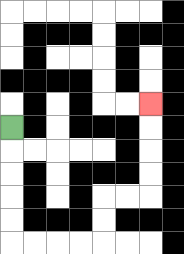{'start': '[0, 5]', 'end': '[6, 4]', 'path_directions': 'D,D,D,D,D,R,R,R,R,U,U,R,R,U,U,U,U', 'path_coordinates': '[[0, 5], [0, 6], [0, 7], [0, 8], [0, 9], [0, 10], [1, 10], [2, 10], [3, 10], [4, 10], [4, 9], [4, 8], [5, 8], [6, 8], [6, 7], [6, 6], [6, 5], [6, 4]]'}